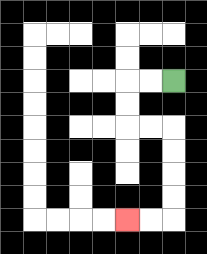{'start': '[7, 3]', 'end': '[5, 9]', 'path_directions': 'L,L,D,D,R,R,D,D,D,D,L,L', 'path_coordinates': '[[7, 3], [6, 3], [5, 3], [5, 4], [5, 5], [6, 5], [7, 5], [7, 6], [7, 7], [7, 8], [7, 9], [6, 9], [5, 9]]'}